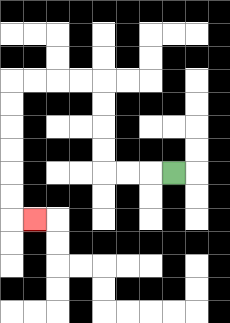{'start': '[7, 7]', 'end': '[1, 9]', 'path_directions': 'L,L,L,U,U,U,U,L,L,L,L,D,D,D,D,D,D,R', 'path_coordinates': '[[7, 7], [6, 7], [5, 7], [4, 7], [4, 6], [4, 5], [4, 4], [4, 3], [3, 3], [2, 3], [1, 3], [0, 3], [0, 4], [0, 5], [0, 6], [0, 7], [0, 8], [0, 9], [1, 9]]'}